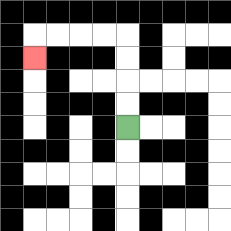{'start': '[5, 5]', 'end': '[1, 2]', 'path_directions': 'U,U,U,U,L,L,L,L,D', 'path_coordinates': '[[5, 5], [5, 4], [5, 3], [5, 2], [5, 1], [4, 1], [3, 1], [2, 1], [1, 1], [1, 2]]'}